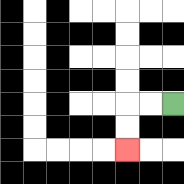{'start': '[7, 4]', 'end': '[5, 6]', 'path_directions': 'L,L,D,D', 'path_coordinates': '[[7, 4], [6, 4], [5, 4], [5, 5], [5, 6]]'}